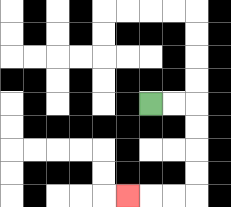{'start': '[6, 4]', 'end': '[5, 8]', 'path_directions': 'R,R,D,D,D,D,L,L,L', 'path_coordinates': '[[6, 4], [7, 4], [8, 4], [8, 5], [8, 6], [8, 7], [8, 8], [7, 8], [6, 8], [5, 8]]'}